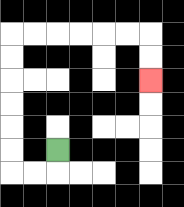{'start': '[2, 6]', 'end': '[6, 3]', 'path_directions': 'D,L,L,U,U,U,U,U,U,R,R,R,R,R,R,D,D', 'path_coordinates': '[[2, 6], [2, 7], [1, 7], [0, 7], [0, 6], [0, 5], [0, 4], [0, 3], [0, 2], [0, 1], [1, 1], [2, 1], [3, 1], [4, 1], [5, 1], [6, 1], [6, 2], [6, 3]]'}